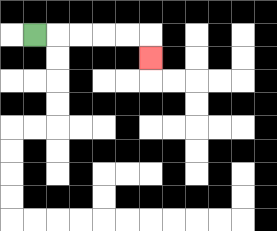{'start': '[1, 1]', 'end': '[6, 2]', 'path_directions': 'R,R,R,R,R,D', 'path_coordinates': '[[1, 1], [2, 1], [3, 1], [4, 1], [5, 1], [6, 1], [6, 2]]'}